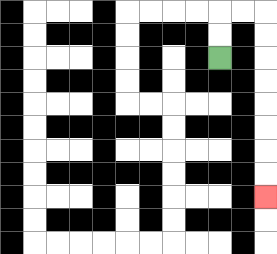{'start': '[9, 2]', 'end': '[11, 8]', 'path_directions': 'U,U,R,R,D,D,D,D,D,D,D,D', 'path_coordinates': '[[9, 2], [9, 1], [9, 0], [10, 0], [11, 0], [11, 1], [11, 2], [11, 3], [11, 4], [11, 5], [11, 6], [11, 7], [11, 8]]'}